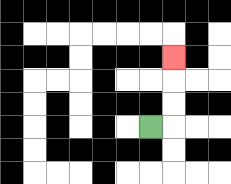{'start': '[6, 5]', 'end': '[7, 2]', 'path_directions': 'R,U,U,U', 'path_coordinates': '[[6, 5], [7, 5], [7, 4], [7, 3], [7, 2]]'}